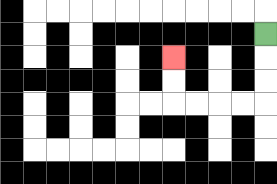{'start': '[11, 1]', 'end': '[7, 2]', 'path_directions': 'D,D,D,L,L,L,L,U,U', 'path_coordinates': '[[11, 1], [11, 2], [11, 3], [11, 4], [10, 4], [9, 4], [8, 4], [7, 4], [7, 3], [7, 2]]'}